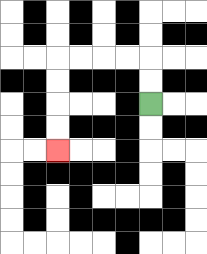{'start': '[6, 4]', 'end': '[2, 6]', 'path_directions': 'U,U,L,L,L,L,D,D,D,D', 'path_coordinates': '[[6, 4], [6, 3], [6, 2], [5, 2], [4, 2], [3, 2], [2, 2], [2, 3], [2, 4], [2, 5], [2, 6]]'}